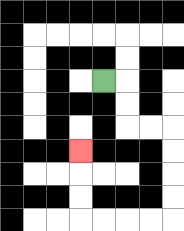{'start': '[4, 3]', 'end': '[3, 6]', 'path_directions': 'R,D,D,R,R,D,D,D,D,L,L,L,L,U,U,U', 'path_coordinates': '[[4, 3], [5, 3], [5, 4], [5, 5], [6, 5], [7, 5], [7, 6], [7, 7], [7, 8], [7, 9], [6, 9], [5, 9], [4, 9], [3, 9], [3, 8], [3, 7], [3, 6]]'}